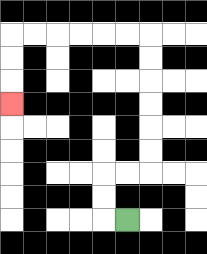{'start': '[5, 9]', 'end': '[0, 4]', 'path_directions': 'L,U,U,R,R,U,U,U,U,U,U,L,L,L,L,L,L,D,D,D', 'path_coordinates': '[[5, 9], [4, 9], [4, 8], [4, 7], [5, 7], [6, 7], [6, 6], [6, 5], [6, 4], [6, 3], [6, 2], [6, 1], [5, 1], [4, 1], [3, 1], [2, 1], [1, 1], [0, 1], [0, 2], [0, 3], [0, 4]]'}